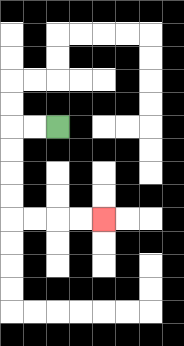{'start': '[2, 5]', 'end': '[4, 9]', 'path_directions': 'L,L,D,D,D,D,R,R,R,R', 'path_coordinates': '[[2, 5], [1, 5], [0, 5], [0, 6], [0, 7], [0, 8], [0, 9], [1, 9], [2, 9], [3, 9], [4, 9]]'}